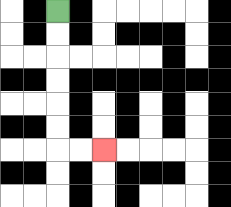{'start': '[2, 0]', 'end': '[4, 6]', 'path_directions': 'D,D,D,D,D,D,R,R', 'path_coordinates': '[[2, 0], [2, 1], [2, 2], [2, 3], [2, 4], [2, 5], [2, 6], [3, 6], [4, 6]]'}